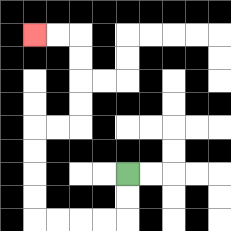{'start': '[5, 7]', 'end': '[1, 1]', 'path_directions': 'D,D,L,L,L,L,U,U,U,U,R,R,U,U,U,U,L,L', 'path_coordinates': '[[5, 7], [5, 8], [5, 9], [4, 9], [3, 9], [2, 9], [1, 9], [1, 8], [1, 7], [1, 6], [1, 5], [2, 5], [3, 5], [3, 4], [3, 3], [3, 2], [3, 1], [2, 1], [1, 1]]'}